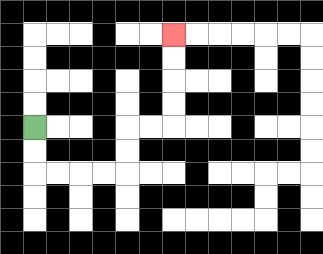{'start': '[1, 5]', 'end': '[7, 1]', 'path_directions': 'D,D,R,R,R,R,U,U,R,R,U,U,U,U', 'path_coordinates': '[[1, 5], [1, 6], [1, 7], [2, 7], [3, 7], [4, 7], [5, 7], [5, 6], [5, 5], [6, 5], [7, 5], [7, 4], [7, 3], [7, 2], [7, 1]]'}